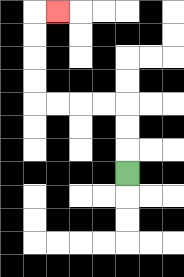{'start': '[5, 7]', 'end': '[2, 0]', 'path_directions': 'U,U,U,L,L,L,L,U,U,U,U,R', 'path_coordinates': '[[5, 7], [5, 6], [5, 5], [5, 4], [4, 4], [3, 4], [2, 4], [1, 4], [1, 3], [1, 2], [1, 1], [1, 0], [2, 0]]'}